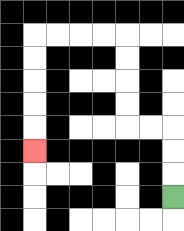{'start': '[7, 8]', 'end': '[1, 6]', 'path_directions': 'U,U,U,L,L,U,U,U,U,L,L,L,L,D,D,D,D,D', 'path_coordinates': '[[7, 8], [7, 7], [7, 6], [7, 5], [6, 5], [5, 5], [5, 4], [5, 3], [5, 2], [5, 1], [4, 1], [3, 1], [2, 1], [1, 1], [1, 2], [1, 3], [1, 4], [1, 5], [1, 6]]'}